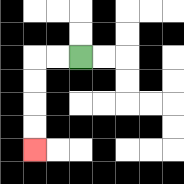{'start': '[3, 2]', 'end': '[1, 6]', 'path_directions': 'L,L,D,D,D,D', 'path_coordinates': '[[3, 2], [2, 2], [1, 2], [1, 3], [1, 4], [1, 5], [1, 6]]'}